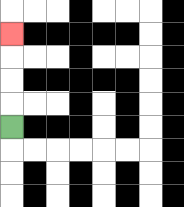{'start': '[0, 5]', 'end': '[0, 1]', 'path_directions': 'U,U,U,U', 'path_coordinates': '[[0, 5], [0, 4], [0, 3], [0, 2], [0, 1]]'}